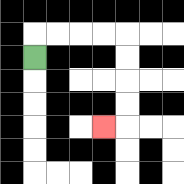{'start': '[1, 2]', 'end': '[4, 5]', 'path_directions': 'U,R,R,R,R,D,D,D,D,L', 'path_coordinates': '[[1, 2], [1, 1], [2, 1], [3, 1], [4, 1], [5, 1], [5, 2], [5, 3], [5, 4], [5, 5], [4, 5]]'}